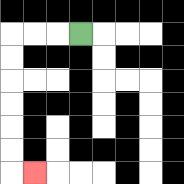{'start': '[3, 1]', 'end': '[1, 7]', 'path_directions': 'L,L,L,D,D,D,D,D,D,R', 'path_coordinates': '[[3, 1], [2, 1], [1, 1], [0, 1], [0, 2], [0, 3], [0, 4], [0, 5], [0, 6], [0, 7], [1, 7]]'}